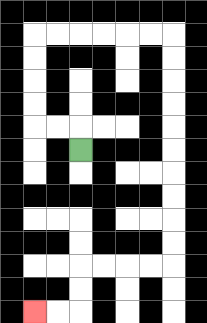{'start': '[3, 6]', 'end': '[1, 13]', 'path_directions': 'U,L,L,U,U,U,U,R,R,R,R,R,R,D,D,D,D,D,D,D,D,D,D,L,L,L,L,D,D,L,L', 'path_coordinates': '[[3, 6], [3, 5], [2, 5], [1, 5], [1, 4], [1, 3], [1, 2], [1, 1], [2, 1], [3, 1], [4, 1], [5, 1], [6, 1], [7, 1], [7, 2], [7, 3], [7, 4], [7, 5], [7, 6], [7, 7], [7, 8], [7, 9], [7, 10], [7, 11], [6, 11], [5, 11], [4, 11], [3, 11], [3, 12], [3, 13], [2, 13], [1, 13]]'}